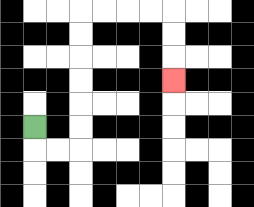{'start': '[1, 5]', 'end': '[7, 3]', 'path_directions': 'D,R,R,U,U,U,U,U,U,R,R,R,R,D,D,D', 'path_coordinates': '[[1, 5], [1, 6], [2, 6], [3, 6], [3, 5], [3, 4], [3, 3], [3, 2], [3, 1], [3, 0], [4, 0], [5, 0], [6, 0], [7, 0], [7, 1], [7, 2], [7, 3]]'}